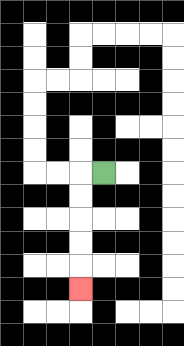{'start': '[4, 7]', 'end': '[3, 12]', 'path_directions': 'L,D,D,D,D,D', 'path_coordinates': '[[4, 7], [3, 7], [3, 8], [3, 9], [3, 10], [3, 11], [3, 12]]'}